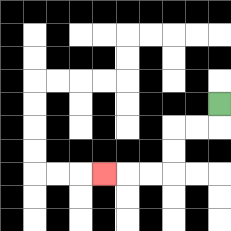{'start': '[9, 4]', 'end': '[4, 7]', 'path_directions': 'D,L,L,D,D,L,L,L', 'path_coordinates': '[[9, 4], [9, 5], [8, 5], [7, 5], [7, 6], [7, 7], [6, 7], [5, 7], [4, 7]]'}